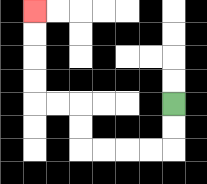{'start': '[7, 4]', 'end': '[1, 0]', 'path_directions': 'D,D,L,L,L,L,U,U,L,L,U,U,U,U', 'path_coordinates': '[[7, 4], [7, 5], [7, 6], [6, 6], [5, 6], [4, 6], [3, 6], [3, 5], [3, 4], [2, 4], [1, 4], [1, 3], [1, 2], [1, 1], [1, 0]]'}